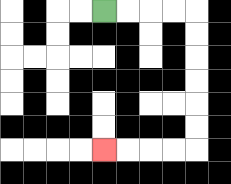{'start': '[4, 0]', 'end': '[4, 6]', 'path_directions': 'R,R,R,R,D,D,D,D,D,D,L,L,L,L', 'path_coordinates': '[[4, 0], [5, 0], [6, 0], [7, 0], [8, 0], [8, 1], [8, 2], [8, 3], [8, 4], [8, 5], [8, 6], [7, 6], [6, 6], [5, 6], [4, 6]]'}